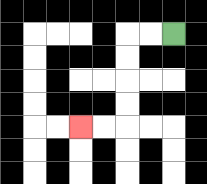{'start': '[7, 1]', 'end': '[3, 5]', 'path_directions': 'L,L,D,D,D,D,L,L', 'path_coordinates': '[[7, 1], [6, 1], [5, 1], [5, 2], [5, 3], [5, 4], [5, 5], [4, 5], [3, 5]]'}